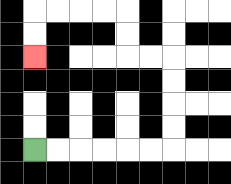{'start': '[1, 6]', 'end': '[1, 2]', 'path_directions': 'R,R,R,R,R,R,U,U,U,U,L,L,U,U,L,L,L,L,D,D', 'path_coordinates': '[[1, 6], [2, 6], [3, 6], [4, 6], [5, 6], [6, 6], [7, 6], [7, 5], [7, 4], [7, 3], [7, 2], [6, 2], [5, 2], [5, 1], [5, 0], [4, 0], [3, 0], [2, 0], [1, 0], [1, 1], [1, 2]]'}